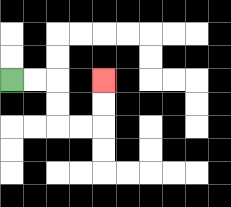{'start': '[0, 3]', 'end': '[4, 3]', 'path_directions': 'R,R,D,D,R,R,U,U', 'path_coordinates': '[[0, 3], [1, 3], [2, 3], [2, 4], [2, 5], [3, 5], [4, 5], [4, 4], [4, 3]]'}